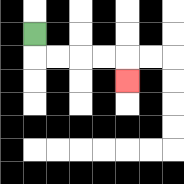{'start': '[1, 1]', 'end': '[5, 3]', 'path_directions': 'D,R,R,R,R,D', 'path_coordinates': '[[1, 1], [1, 2], [2, 2], [3, 2], [4, 2], [5, 2], [5, 3]]'}